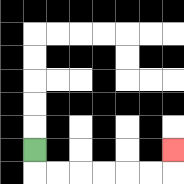{'start': '[1, 6]', 'end': '[7, 6]', 'path_directions': 'D,R,R,R,R,R,R,U', 'path_coordinates': '[[1, 6], [1, 7], [2, 7], [3, 7], [4, 7], [5, 7], [6, 7], [7, 7], [7, 6]]'}